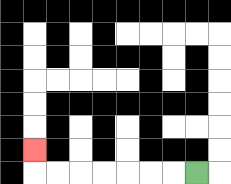{'start': '[8, 7]', 'end': '[1, 6]', 'path_directions': 'L,L,L,L,L,L,L,U', 'path_coordinates': '[[8, 7], [7, 7], [6, 7], [5, 7], [4, 7], [3, 7], [2, 7], [1, 7], [1, 6]]'}